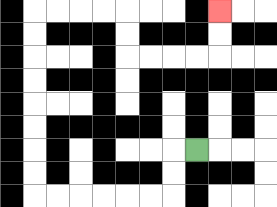{'start': '[8, 6]', 'end': '[9, 0]', 'path_directions': 'L,D,D,L,L,L,L,L,L,U,U,U,U,U,U,U,U,R,R,R,R,D,D,R,R,R,R,U,U', 'path_coordinates': '[[8, 6], [7, 6], [7, 7], [7, 8], [6, 8], [5, 8], [4, 8], [3, 8], [2, 8], [1, 8], [1, 7], [1, 6], [1, 5], [1, 4], [1, 3], [1, 2], [1, 1], [1, 0], [2, 0], [3, 0], [4, 0], [5, 0], [5, 1], [5, 2], [6, 2], [7, 2], [8, 2], [9, 2], [9, 1], [9, 0]]'}